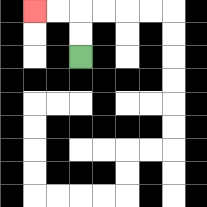{'start': '[3, 2]', 'end': '[1, 0]', 'path_directions': 'U,U,L,L', 'path_coordinates': '[[3, 2], [3, 1], [3, 0], [2, 0], [1, 0]]'}